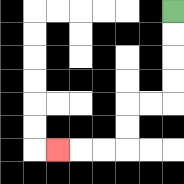{'start': '[7, 0]', 'end': '[2, 6]', 'path_directions': 'D,D,D,D,L,L,D,D,L,L,L', 'path_coordinates': '[[7, 0], [7, 1], [7, 2], [7, 3], [7, 4], [6, 4], [5, 4], [5, 5], [5, 6], [4, 6], [3, 6], [2, 6]]'}